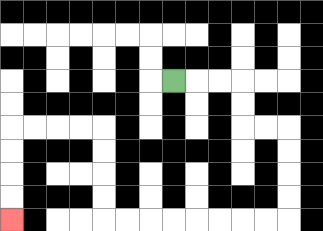{'start': '[7, 3]', 'end': '[0, 9]', 'path_directions': 'R,R,R,D,D,R,R,D,D,D,D,L,L,L,L,L,L,L,L,U,U,U,U,L,L,L,L,D,D,D,D', 'path_coordinates': '[[7, 3], [8, 3], [9, 3], [10, 3], [10, 4], [10, 5], [11, 5], [12, 5], [12, 6], [12, 7], [12, 8], [12, 9], [11, 9], [10, 9], [9, 9], [8, 9], [7, 9], [6, 9], [5, 9], [4, 9], [4, 8], [4, 7], [4, 6], [4, 5], [3, 5], [2, 5], [1, 5], [0, 5], [0, 6], [0, 7], [0, 8], [0, 9]]'}